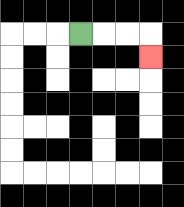{'start': '[3, 1]', 'end': '[6, 2]', 'path_directions': 'R,R,R,D', 'path_coordinates': '[[3, 1], [4, 1], [5, 1], [6, 1], [6, 2]]'}